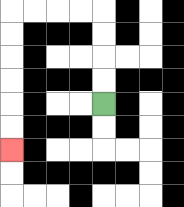{'start': '[4, 4]', 'end': '[0, 6]', 'path_directions': 'U,U,U,U,L,L,L,L,D,D,D,D,D,D', 'path_coordinates': '[[4, 4], [4, 3], [4, 2], [4, 1], [4, 0], [3, 0], [2, 0], [1, 0], [0, 0], [0, 1], [0, 2], [0, 3], [0, 4], [0, 5], [0, 6]]'}